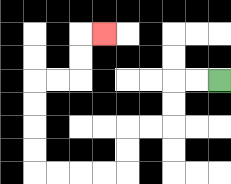{'start': '[9, 3]', 'end': '[4, 1]', 'path_directions': 'L,L,D,D,L,L,D,D,L,L,L,L,U,U,U,U,R,R,U,U,R', 'path_coordinates': '[[9, 3], [8, 3], [7, 3], [7, 4], [7, 5], [6, 5], [5, 5], [5, 6], [5, 7], [4, 7], [3, 7], [2, 7], [1, 7], [1, 6], [1, 5], [1, 4], [1, 3], [2, 3], [3, 3], [3, 2], [3, 1], [4, 1]]'}